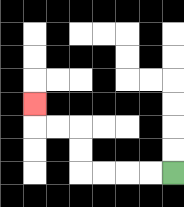{'start': '[7, 7]', 'end': '[1, 4]', 'path_directions': 'L,L,L,L,U,U,L,L,U', 'path_coordinates': '[[7, 7], [6, 7], [5, 7], [4, 7], [3, 7], [3, 6], [3, 5], [2, 5], [1, 5], [1, 4]]'}